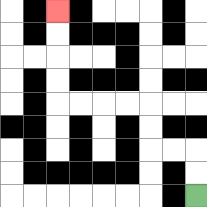{'start': '[8, 8]', 'end': '[2, 0]', 'path_directions': 'U,U,L,L,U,U,L,L,L,L,U,U,U,U', 'path_coordinates': '[[8, 8], [8, 7], [8, 6], [7, 6], [6, 6], [6, 5], [6, 4], [5, 4], [4, 4], [3, 4], [2, 4], [2, 3], [2, 2], [2, 1], [2, 0]]'}